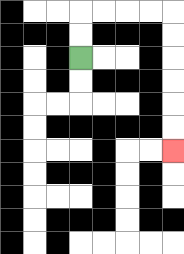{'start': '[3, 2]', 'end': '[7, 6]', 'path_directions': 'U,U,R,R,R,R,D,D,D,D,D,D', 'path_coordinates': '[[3, 2], [3, 1], [3, 0], [4, 0], [5, 0], [6, 0], [7, 0], [7, 1], [7, 2], [7, 3], [7, 4], [7, 5], [7, 6]]'}